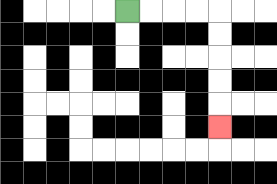{'start': '[5, 0]', 'end': '[9, 5]', 'path_directions': 'R,R,R,R,D,D,D,D,D', 'path_coordinates': '[[5, 0], [6, 0], [7, 0], [8, 0], [9, 0], [9, 1], [9, 2], [9, 3], [9, 4], [9, 5]]'}